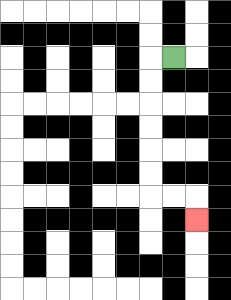{'start': '[7, 2]', 'end': '[8, 9]', 'path_directions': 'L,D,D,D,D,D,D,R,R,D', 'path_coordinates': '[[7, 2], [6, 2], [6, 3], [6, 4], [6, 5], [6, 6], [6, 7], [6, 8], [7, 8], [8, 8], [8, 9]]'}